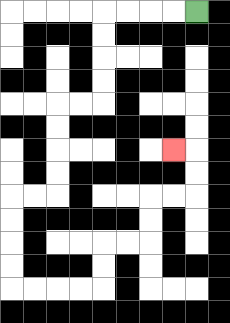{'start': '[8, 0]', 'end': '[7, 6]', 'path_directions': 'L,L,L,L,D,D,D,D,L,L,D,D,D,D,L,L,D,D,D,D,R,R,R,R,U,U,R,R,U,U,R,R,U,U,L', 'path_coordinates': '[[8, 0], [7, 0], [6, 0], [5, 0], [4, 0], [4, 1], [4, 2], [4, 3], [4, 4], [3, 4], [2, 4], [2, 5], [2, 6], [2, 7], [2, 8], [1, 8], [0, 8], [0, 9], [0, 10], [0, 11], [0, 12], [1, 12], [2, 12], [3, 12], [4, 12], [4, 11], [4, 10], [5, 10], [6, 10], [6, 9], [6, 8], [7, 8], [8, 8], [8, 7], [8, 6], [7, 6]]'}